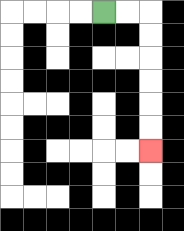{'start': '[4, 0]', 'end': '[6, 6]', 'path_directions': 'R,R,D,D,D,D,D,D', 'path_coordinates': '[[4, 0], [5, 0], [6, 0], [6, 1], [6, 2], [6, 3], [6, 4], [6, 5], [6, 6]]'}